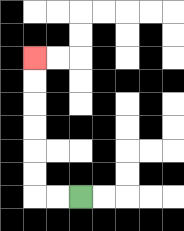{'start': '[3, 8]', 'end': '[1, 2]', 'path_directions': 'L,L,U,U,U,U,U,U', 'path_coordinates': '[[3, 8], [2, 8], [1, 8], [1, 7], [1, 6], [1, 5], [1, 4], [1, 3], [1, 2]]'}